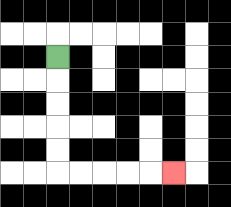{'start': '[2, 2]', 'end': '[7, 7]', 'path_directions': 'D,D,D,D,D,R,R,R,R,R', 'path_coordinates': '[[2, 2], [2, 3], [2, 4], [2, 5], [2, 6], [2, 7], [3, 7], [4, 7], [5, 7], [6, 7], [7, 7]]'}